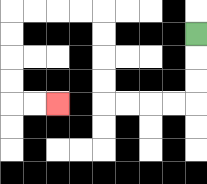{'start': '[8, 1]', 'end': '[2, 4]', 'path_directions': 'D,D,D,L,L,L,L,U,U,U,U,L,L,L,L,D,D,D,D,R,R', 'path_coordinates': '[[8, 1], [8, 2], [8, 3], [8, 4], [7, 4], [6, 4], [5, 4], [4, 4], [4, 3], [4, 2], [4, 1], [4, 0], [3, 0], [2, 0], [1, 0], [0, 0], [0, 1], [0, 2], [0, 3], [0, 4], [1, 4], [2, 4]]'}